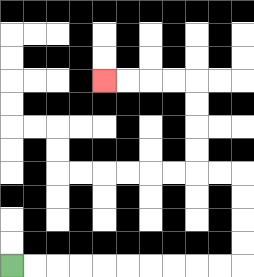{'start': '[0, 11]', 'end': '[4, 3]', 'path_directions': 'R,R,R,R,R,R,R,R,R,R,U,U,U,U,L,L,U,U,U,U,L,L,L,L', 'path_coordinates': '[[0, 11], [1, 11], [2, 11], [3, 11], [4, 11], [5, 11], [6, 11], [7, 11], [8, 11], [9, 11], [10, 11], [10, 10], [10, 9], [10, 8], [10, 7], [9, 7], [8, 7], [8, 6], [8, 5], [8, 4], [8, 3], [7, 3], [6, 3], [5, 3], [4, 3]]'}